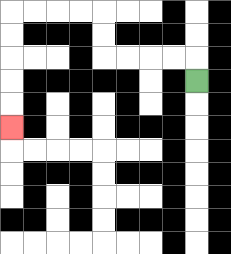{'start': '[8, 3]', 'end': '[0, 5]', 'path_directions': 'U,L,L,L,L,U,U,L,L,L,L,D,D,D,D,D', 'path_coordinates': '[[8, 3], [8, 2], [7, 2], [6, 2], [5, 2], [4, 2], [4, 1], [4, 0], [3, 0], [2, 0], [1, 0], [0, 0], [0, 1], [0, 2], [0, 3], [0, 4], [0, 5]]'}